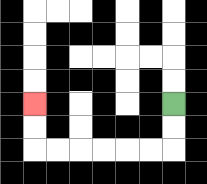{'start': '[7, 4]', 'end': '[1, 4]', 'path_directions': 'D,D,L,L,L,L,L,L,U,U', 'path_coordinates': '[[7, 4], [7, 5], [7, 6], [6, 6], [5, 6], [4, 6], [3, 6], [2, 6], [1, 6], [1, 5], [1, 4]]'}